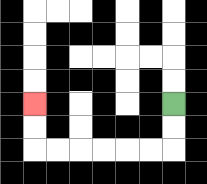{'start': '[7, 4]', 'end': '[1, 4]', 'path_directions': 'D,D,L,L,L,L,L,L,U,U', 'path_coordinates': '[[7, 4], [7, 5], [7, 6], [6, 6], [5, 6], [4, 6], [3, 6], [2, 6], [1, 6], [1, 5], [1, 4]]'}